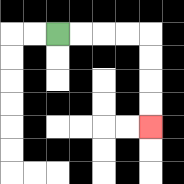{'start': '[2, 1]', 'end': '[6, 5]', 'path_directions': 'R,R,R,R,D,D,D,D', 'path_coordinates': '[[2, 1], [3, 1], [4, 1], [5, 1], [6, 1], [6, 2], [6, 3], [6, 4], [6, 5]]'}